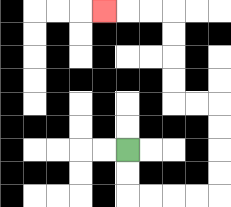{'start': '[5, 6]', 'end': '[4, 0]', 'path_directions': 'D,D,R,R,R,R,U,U,U,U,L,L,U,U,U,U,L,L,L', 'path_coordinates': '[[5, 6], [5, 7], [5, 8], [6, 8], [7, 8], [8, 8], [9, 8], [9, 7], [9, 6], [9, 5], [9, 4], [8, 4], [7, 4], [7, 3], [7, 2], [7, 1], [7, 0], [6, 0], [5, 0], [4, 0]]'}